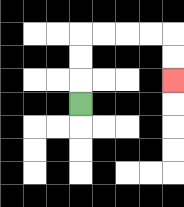{'start': '[3, 4]', 'end': '[7, 3]', 'path_directions': 'U,U,U,R,R,R,R,D,D', 'path_coordinates': '[[3, 4], [3, 3], [3, 2], [3, 1], [4, 1], [5, 1], [6, 1], [7, 1], [7, 2], [7, 3]]'}